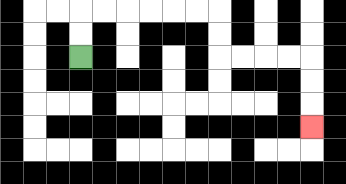{'start': '[3, 2]', 'end': '[13, 5]', 'path_directions': 'U,U,R,R,R,R,R,R,D,D,R,R,R,R,D,D,D', 'path_coordinates': '[[3, 2], [3, 1], [3, 0], [4, 0], [5, 0], [6, 0], [7, 0], [8, 0], [9, 0], [9, 1], [9, 2], [10, 2], [11, 2], [12, 2], [13, 2], [13, 3], [13, 4], [13, 5]]'}